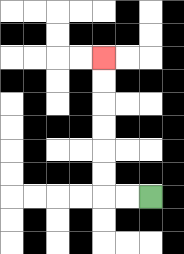{'start': '[6, 8]', 'end': '[4, 2]', 'path_directions': 'L,L,U,U,U,U,U,U', 'path_coordinates': '[[6, 8], [5, 8], [4, 8], [4, 7], [4, 6], [4, 5], [4, 4], [4, 3], [4, 2]]'}